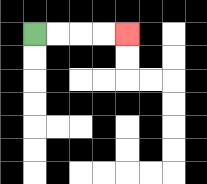{'start': '[1, 1]', 'end': '[5, 1]', 'path_directions': 'R,R,R,R', 'path_coordinates': '[[1, 1], [2, 1], [3, 1], [4, 1], [5, 1]]'}